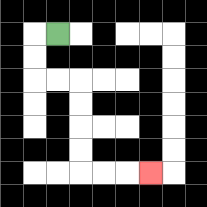{'start': '[2, 1]', 'end': '[6, 7]', 'path_directions': 'L,D,D,R,R,D,D,D,D,R,R,R', 'path_coordinates': '[[2, 1], [1, 1], [1, 2], [1, 3], [2, 3], [3, 3], [3, 4], [3, 5], [3, 6], [3, 7], [4, 7], [5, 7], [6, 7]]'}